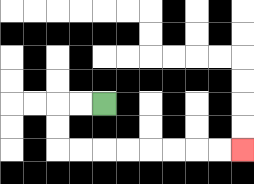{'start': '[4, 4]', 'end': '[10, 6]', 'path_directions': 'L,L,D,D,R,R,R,R,R,R,R,R', 'path_coordinates': '[[4, 4], [3, 4], [2, 4], [2, 5], [2, 6], [3, 6], [4, 6], [5, 6], [6, 6], [7, 6], [8, 6], [9, 6], [10, 6]]'}